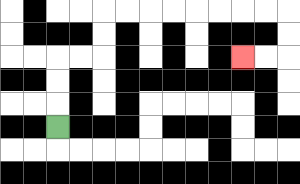{'start': '[2, 5]', 'end': '[10, 2]', 'path_directions': 'U,U,U,R,R,U,U,R,R,R,R,R,R,R,R,D,D,L,L', 'path_coordinates': '[[2, 5], [2, 4], [2, 3], [2, 2], [3, 2], [4, 2], [4, 1], [4, 0], [5, 0], [6, 0], [7, 0], [8, 0], [9, 0], [10, 0], [11, 0], [12, 0], [12, 1], [12, 2], [11, 2], [10, 2]]'}